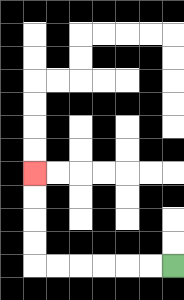{'start': '[7, 11]', 'end': '[1, 7]', 'path_directions': 'L,L,L,L,L,L,U,U,U,U', 'path_coordinates': '[[7, 11], [6, 11], [5, 11], [4, 11], [3, 11], [2, 11], [1, 11], [1, 10], [1, 9], [1, 8], [1, 7]]'}